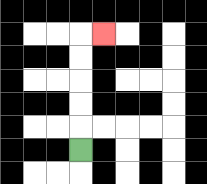{'start': '[3, 6]', 'end': '[4, 1]', 'path_directions': 'U,U,U,U,U,R', 'path_coordinates': '[[3, 6], [3, 5], [3, 4], [3, 3], [3, 2], [3, 1], [4, 1]]'}